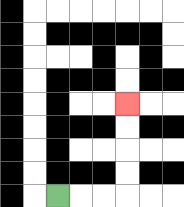{'start': '[2, 8]', 'end': '[5, 4]', 'path_directions': 'R,R,R,U,U,U,U', 'path_coordinates': '[[2, 8], [3, 8], [4, 8], [5, 8], [5, 7], [5, 6], [5, 5], [5, 4]]'}